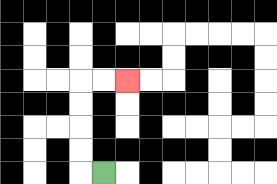{'start': '[4, 7]', 'end': '[5, 3]', 'path_directions': 'L,U,U,U,U,R,R', 'path_coordinates': '[[4, 7], [3, 7], [3, 6], [3, 5], [3, 4], [3, 3], [4, 3], [5, 3]]'}